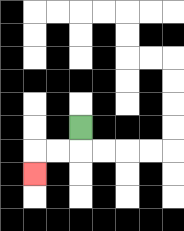{'start': '[3, 5]', 'end': '[1, 7]', 'path_directions': 'D,L,L,D', 'path_coordinates': '[[3, 5], [3, 6], [2, 6], [1, 6], [1, 7]]'}